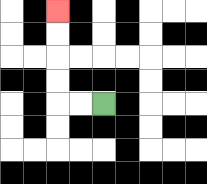{'start': '[4, 4]', 'end': '[2, 0]', 'path_directions': 'L,L,U,U,U,U', 'path_coordinates': '[[4, 4], [3, 4], [2, 4], [2, 3], [2, 2], [2, 1], [2, 0]]'}